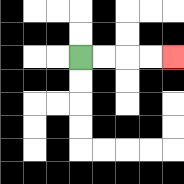{'start': '[3, 2]', 'end': '[7, 2]', 'path_directions': 'R,R,R,R', 'path_coordinates': '[[3, 2], [4, 2], [5, 2], [6, 2], [7, 2]]'}